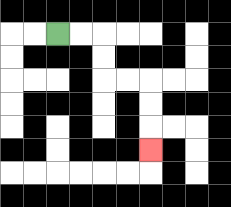{'start': '[2, 1]', 'end': '[6, 6]', 'path_directions': 'R,R,D,D,R,R,D,D,D', 'path_coordinates': '[[2, 1], [3, 1], [4, 1], [4, 2], [4, 3], [5, 3], [6, 3], [6, 4], [6, 5], [6, 6]]'}